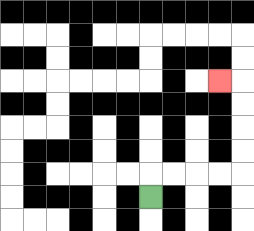{'start': '[6, 8]', 'end': '[9, 3]', 'path_directions': 'U,R,R,R,R,U,U,U,U,L', 'path_coordinates': '[[6, 8], [6, 7], [7, 7], [8, 7], [9, 7], [10, 7], [10, 6], [10, 5], [10, 4], [10, 3], [9, 3]]'}